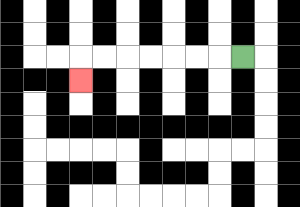{'start': '[10, 2]', 'end': '[3, 3]', 'path_directions': 'L,L,L,L,L,L,L,D', 'path_coordinates': '[[10, 2], [9, 2], [8, 2], [7, 2], [6, 2], [5, 2], [4, 2], [3, 2], [3, 3]]'}